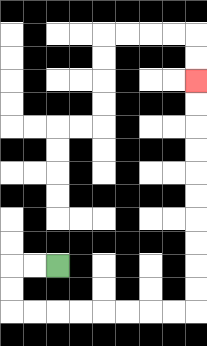{'start': '[2, 11]', 'end': '[8, 3]', 'path_directions': 'L,L,D,D,R,R,R,R,R,R,R,R,U,U,U,U,U,U,U,U,U,U', 'path_coordinates': '[[2, 11], [1, 11], [0, 11], [0, 12], [0, 13], [1, 13], [2, 13], [3, 13], [4, 13], [5, 13], [6, 13], [7, 13], [8, 13], [8, 12], [8, 11], [8, 10], [8, 9], [8, 8], [8, 7], [8, 6], [8, 5], [8, 4], [8, 3]]'}